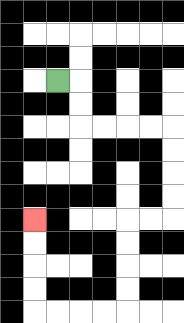{'start': '[2, 3]', 'end': '[1, 9]', 'path_directions': 'R,D,D,R,R,R,R,D,D,D,D,L,L,D,D,D,D,L,L,L,L,U,U,U,U', 'path_coordinates': '[[2, 3], [3, 3], [3, 4], [3, 5], [4, 5], [5, 5], [6, 5], [7, 5], [7, 6], [7, 7], [7, 8], [7, 9], [6, 9], [5, 9], [5, 10], [5, 11], [5, 12], [5, 13], [4, 13], [3, 13], [2, 13], [1, 13], [1, 12], [1, 11], [1, 10], [1, 9]]'}